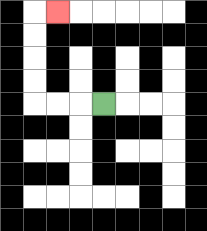{'start': '[4, 4]', 'end': '[2, 0]', 'path_directions': 'L,L,L,U,U,U,U,R', 'path_coordinates': '[[4, 4], [3, 4], [2, 4], [1, 4], [1, 3], [1, 2], [1, 1], [1, 0], [2, 0]]'}